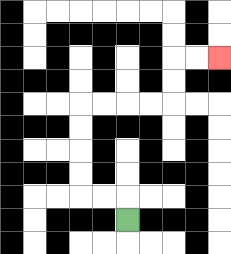{'start': '[5, 9]', 'end': '[9, 2]', 'path_directions': 'U,L,L,U,U,U,U,R,R,R,R,U,U,R,R', 'path_coordinates': '[[5, 9], [5, 8], [4, 8], [3, 8], [3, 7], [3, 6], [3, 5], [3, 4], [4, 4], [5, 4], [6, 4], [7, 4], [7, 3], [7, 2], [8, 2], [9, 2]]'}